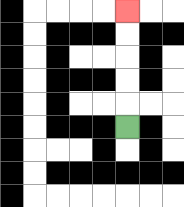{'start': '[5, 5]', 'end': '[5, 0]', 'path_directions': 'U,U,U,U,U', 'path_coordinates': '[[5, 5], [5, 4], [5, 3], [5, 2], [5, 1], [5, 0]]'}